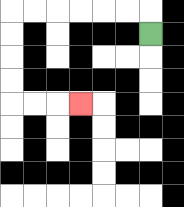{'start': '[6, 1]', 'end': '[3, 4]', 'path_directions': 'U,L,L,L,L,L,L,D,D,D,D,R,R,R', 'path_coordinates': '[[6, 1], [6, 0], [5, 0], [4, 0], [3, 0], [2, 0], [1, 0], [0, 0], [0, 1], [0, 2], [0, 3], [0, 4], [1, 4], [2, 4], [3, 4]]'}